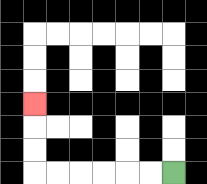{'start': '[7, 7]', 'end': '[1, 4]', 'path_directions': 'L,L,L,L,L,L,U,U,U', 'path_coordinates': '[[7, 7], [6, 7], [5, 7], [4, 7], [3, 7], [2, 7], [1, 7], [1, 6], [1, 5], [1, 4]]'}